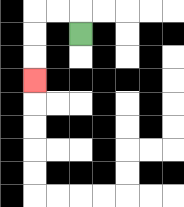{'start': '[3, 1]', 'end': '[1, 3]', 'path_directions': 'U,L,L,D,D,D', 'path_coordinates': '[[3, 1], [3, 0], [2, 0], [1, 0], [1, 1], [1, 2], [1, 3]]'}